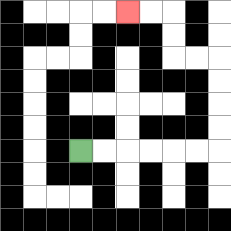{'start': '[3, 6]', 'end': '[5, 0]', 'path_directions': 'R,R,R,R,R,R,U,U,U,U,L,L,U,U,L,L', 'path_coordinates': '[[3, 6], [4, 6], [5, 6], [6, 6], [7, 6], [8, 6], [9, 6], [9, 5], [9, 4], [9, 3], [9, 2], [8, 2], [7, 2], [7, 1], [7, 0], [6, 0], [5, 0]]'}